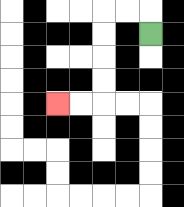{'start': '[6, 1]', 'end': '[2, 4]', 'path_directions': 'U,L,L,D,D,D,D,L,L', 'path_coordinates': '[[6, 1], [6, 0], [5, 0], [4, 0], [4, 1], [4, 2], [4, 3], [4, 4], [3, 4], [2, 4]]'}